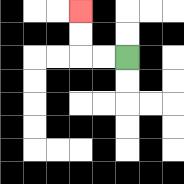{'start': '[5, 2]', 'end': '[3, 0]', 'path_directions': 'L,L,U,U', 'path_coordinates': '[[5, 2], [4, 2], [3, 2], [3, 1], [3, 0]]'}